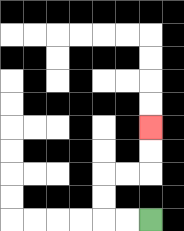{'start': '[6, 9]', 'end': '[6, 5]', 'path_directions': 'L,L,U,U,R,R,U,U', 'path_coordinates': '[[6, 9], [5, 9], [4, 9], [4, 8], [4, 7], [5, 7], [6, 7], [6, 6], [6, 5]]'}